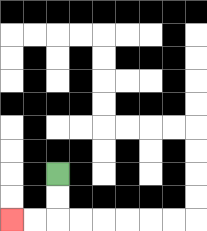{'start': '[2, 7]', 'end': '[0, 9]', 'path_directions': 'D,D,L,L', 'path_coordinates': '[[2, 7], [2, 8], [2, 9], [1, 9], [0, 9]]'}